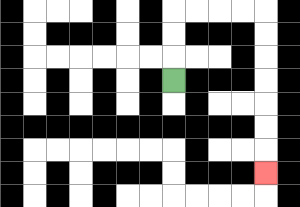{'start': '[7, 3]', 'end': '[11, 7]', 'path_directions': 'U,U,U,R,R,R,R,D,D,D,D,D,D,D', 'path_coordinates': '[[7, 3], [7, 2], [7, 1], [7, 0], [8, 0], [9, 0], [10, 0], [11, 0], [11, 1], [11, 2], [11, 3], [11, 4], [11, 5], [11, 6], [11, 7]]'}